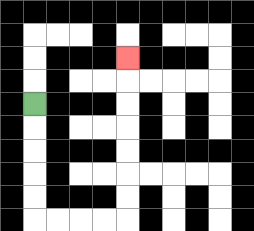{'start': '[1, 4]', 'end': '[5, 2]', 'path_directions': 'D,D,D,D,D,R,R,R,R,U,U,U,U,U,U,U', 'path_coordinates': '[[1, 4], [1, 5], [1, 6], [1, 7], [1, 8], [1, 9], [2, 9], [3, 9], [4, 9], [5, 9], [5, 8], [5, 7], [5, 6], [5, 5], [5, 4], [5, 3], [5, 2]]'}